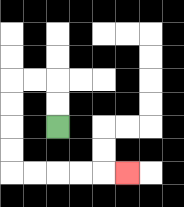{'start': '[2, 5]', 'end': '[5, 7]', 'path_directions': 'U,U,L,L,D,D,D,D,R,R,R,R,R', 'path_coordinates': '[[2, 5], [2, 4], [2, 3], [1, 3], [0, 3], [0, 4], [0, 5], [0, 6], [0, 7], [1, 7], [2, 7], [3, 7], [4, 7], [5, 7]]'}